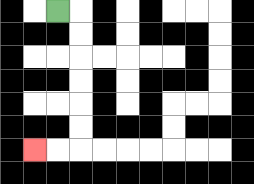{'start': '[2, 0]', 'end': '[1, 6]', 'path_directions': 'R,D,D,D,D,D,D,L,L', 'path_coordinates': '[[2, 0], [3, 0], [3, 1], [3, 2], [3, 3], [3, 4], [3, 5], [3, 6], [2, 6], [1, 6]]'}